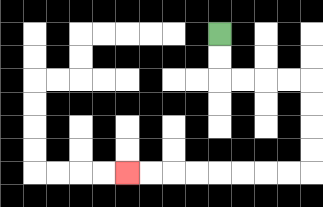{'start': '[9, 1]', 'end': '[5, 7]', 'path_directions': 'D,D,R,R,R,R,D,D,D,D,L,L,L,L,L,L,L,L', 'path_coordinates': '[[9, 1], [9, 2], [9, 3], [10, 3], [11, 3], [12, 3], [13, 3], [13, 4], [13, 5], [13, 6], [13, 7], [12, 7], [11, 7], [10, 7], [9, 7], [8, 7], [7, 7], [6, 7], [5, 7]]'}